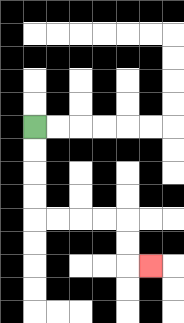{'start': '[1, 5]', 'end': '[6, 11]', 'path_directions': 'D,D,D,D,R,R,R,R,D,D,R', 'path_coordinates': '[[1, 5], [1, 6], [1, 7], [1, 8], [1, 9], [2, 9], [3, 9], [4, 9], [5, 9], [5, 10], [5, 11], [6, 11]]'}